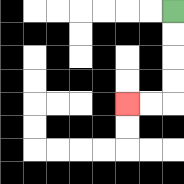{'start': '[7, 0]', 'end': '[5, 4]', 'path_directions': 'D,D,D,D,L,L', 'path_coordinates': '[[7, 0], [7, 1], [7, 2], [7, 3], [7, 4], [6, 4], [5, 4]]'}